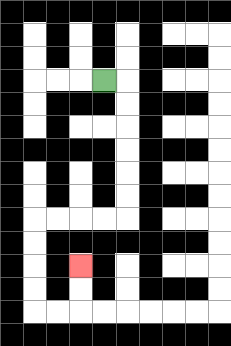{'start': '[4, 3]', 'end': '[3, 11]', 'path_directions': 'R,D,D,D,D,D,D,L,L,L,L,D,D,D,D,R,R,U,U', 'path_coordinates': '[[4, 3], [5, 3], [5, 4], [5, 5], [5, 6], [5, 7], [5, 8], [5, 9], [4, 9], [3, 9], [2, 9], [1, 9], [1, 10], [1, 11], [1, 12], [1, 13], [2, 13], [3, 13], [3, 12], [3, 11]]'}